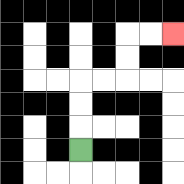{'start': '[3, 6]', 'end': '[7, 1]', 'path_directions': 'U,U,U,R,R,U,U,R,R', 'path_coordinates': '[[3, 6], [3, 5], [3, 4], [3, 3], [4, 3], [5, 3], [5, 2], [5, 1], [6, 1], [7, 1]]'}